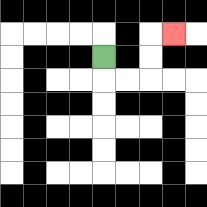{'start': '[4, 2]', 'end': '[7, 1]', 'path_directions': 'D,R,R,U,U,R', 'path_coordinates': '[[4, 2], [4, 3], [5, 3], [6, 3], [6, 2], [6, 1], [7, 1]]'}